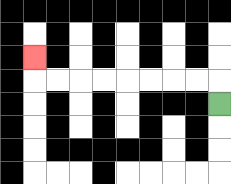{'start': '[9, 4]', 'end': '[1, 2]', 'path_directions': 'U,L,L,L,L,L,L,L,L,U', 'path_coordinates': '[[9, 4], [9, 3], [8, 3], [7, 3], [6, 3], [5, 3], [4, 3], [3, 3], [2, 3], [1, 3], [1, 2]]'}